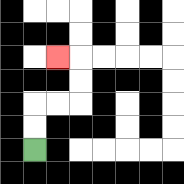{'start': '[1, 6]', 'end': '[2, 2]', 'path_directions': 'U,U,R,R,U,U,L', 'path_coordinates': '[[1, 6], [1, 5], [1, 4], [2, 4], [3, 4], [3, 3], [3, 2], [2, 2]]'}